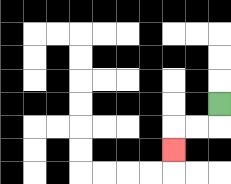{'start': '[9, 4]', 'end': '[7, 6]', 'path_directions': 'D,L,L,D', 'path_coordinates': '[[9, 4], [9, 5], [8, 5], [7, 5], [7, 6]]'}